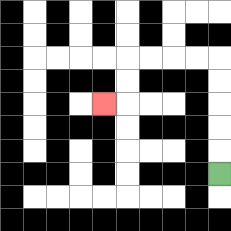{'start': '[9, 7]', 'end': '[4, 4]', 'path_directions': 'U,U,U,U,U,L,L,L,L,D,D,L', 'path_coordinates': '[[9, 7], [9, 6], [9, 5], [9, 4], [9, 3], [9, 2], [8, 2], [7, 2], [6, 2], [5, 2], [5, 3], [5, 4], [4, 4]]'}